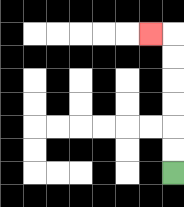{'start': '[7, 7]', 'end': '[6, 1]', 'path_directions': 'U,U,U,U,U,U,L', 'path_coordinates': '[[7, 7], [7, 6], [7, 5], [7, 4], [7, 3], [7, 2], [7, 1], [6, 1]]'}